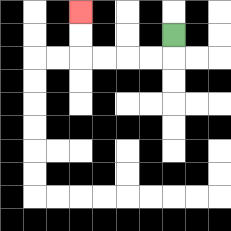{'start': '[7, 1]', 'end': '[3, 0]', 'path_directions': 'D,L,L,L,L,U,U', 'path_coordinates': '[[7, 1], [7, 2], [6, 2], [5, 2], [4, 2], [3, 2], [3, 1], [3, 0]]'}